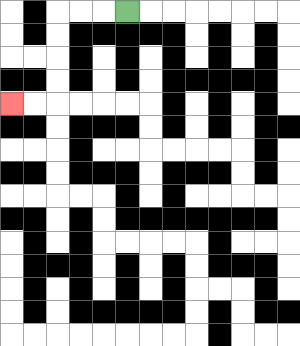{'start': '[5, 0]', 'end': '[0, 4]', 'path_directions': 'L,L,L,D,D,D,D,L,L', 'path_coordinates': '[[5, 0], [4, 0], [3, 0], [2, 0], [2, 1], [2, 2], [2, 3], [2, 4], [1, 4], [0, 4]]'}